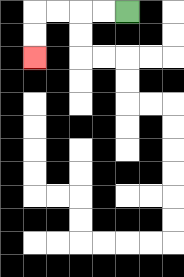{'start': '[5, 0]', 'end': '[1, 2]', 'path_directions': 'L,L,L,L,D,D', 'path_coordinates': '[[5, 0], [4, 0], [3, 0], [2, 0], [1, 0], [1, 1], [1, 2]]'}